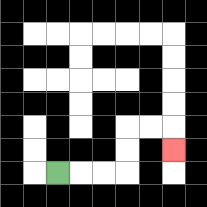{'start': '[2, 7]', 'end': '[7, 6]', 'path_directions': 'R,R,R,U,U,R,R,D', 'path_coordinates': '[[2, 7], [3, 7], [4, 7], [5, 7], [5, 6], [5, 5], [6, 5], [7, 5], [7, 6]]'}